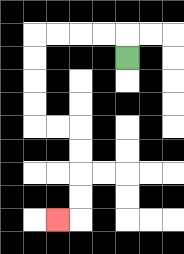{'start': '[5, 2]', 'end': '[2, 9]', 'path_directions': 'U,L,L,L,L,D,D,D,D,R,R,D,D,D,D,L', 'path_coordinates': '[[5, 2], [5, 1], [4, 1], [3, 1], [2, 1], [1, 1], [1, 2], [1, 3], [1, 4], [1, 5], [2, 5], [3, 5], [3, 6], [3, 7], [3, 8], [3, 9], [2, 9]]'}